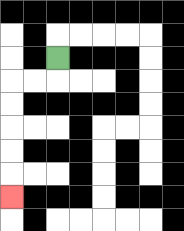{'start': '[2, 2]', 'end': '[0, 8]', 'path_directions': 'D,L,L,D,D,D,D,D', 'path_coordinates': '[[2, 2], [2, 3], [1, 3], [0, 3], [0, 4], [0, 5], [0, 6], [0, 7], [0, 8]]'}